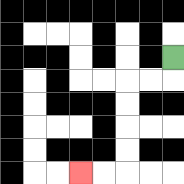{'start': '[7, 2]', 'end': '[3, 7]', 'path_directions': 'D,L,L,D,D,D,D,L,L', 'path_coordinates': '[[7, 2], [7, 3], [6, 3], [5, 3], [5, 4], [5, 5], [5, 6], [5, 7], [4, 7], [3, 7]]'}